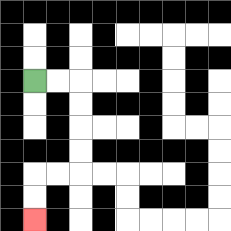{'start': '[1, 3]', 'end': '[1, 9]', 'path_directions': 'R,R,D,D,D,D,L,L,D,D', 'path_coordinates': '[[1, 3], [2, 3], [3, 3], [3, 4], [3, 5], [3, 6], [3, 7], [2, 7], [1, 7], [1, 8], [1, 9]]'}